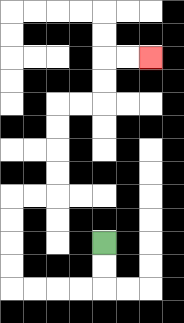{'start': '[4, 10]', 'end': '[6, 2]', 'path_directions': 'D,D,L,L,L,L,U,U,U,U,R,R,U,U,U,U,R,R,U,U,R,R', 'path_coordinates': '[[4, 10], [4, 11], [4, 12], [3, 12], [2, 12], [1, 12], [0, 12], [0, 11], [0, 10], [0, 9], [0, 8], [1, 8], [2, 8], [2, 7], [2, 6], [2, 5], [2, 4], [3, 4], [4, 4], [4, 3], [4, 2], [5, 2], [6, 2]]'}